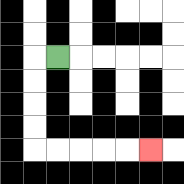{'start': '[2, 2]', 'end': '[6, 6]', 'path_directions': 'L,D,D,D,D,R,R,R,R,R', 'path_coordinates': '[[2, 2], [1, 2], [1, 3], [1, 4], [1, 5], [1, 6], [2, 6], [3, 6], [4, 6], [5, 6], [6, 6]]'}